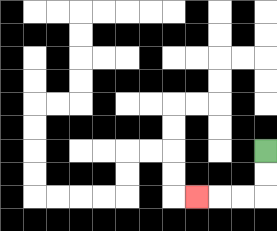{'start': '[11, 6]', 'end': '[8, 8]', 'path_directions': 'D,D,L,L,L', 'path_coordinates': '[[11, 6], [11, 7], [11, 8], [10, 8], [9, 8], [8, 8]]'}